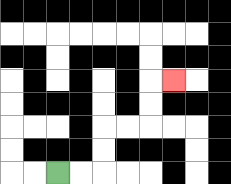{'start': '[2, 7]', 'end': '[7, 3]', 'path_directions': 'R,R,U,U,R,R,U,U,R', 'path_coordinates': '[[2, 7], [3, 7], [4, 7], [4, 6], [4, 5], [5, 5], [6, 5], [6, 4], [6, 3], [7, 3]]'}